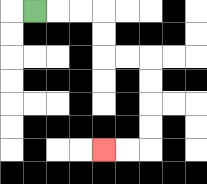{'start': '[1, 0]', 'end': '[4, 6]', 'path_directions': 'R,R,R,D,D,R,R,D,D,D,D,L,L', 'path_coordinates': '[[1, 0], [2, 0], [3, 0], [4, 0], [4, 1], [4, 2], [5, 2], [6, 2], [6, 3], [6, 4], [6, 5], [6, 6], [5, 6], [4, 6]]'}